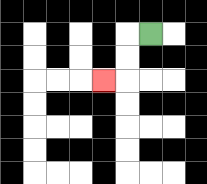{'start': '[6, 1]', 'end': '[4, 3]', 'path_directions': 'L,D,D,L', 'path_coordinates': '[[6, 1], [5, 1], [5, 2], [5, 3], [4, 3]]'}